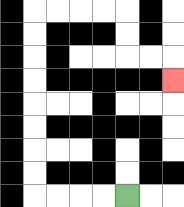{'start': '[5, 8]', 'end': '[7, 3]', 'path_directions': 'L,L,L,L,U,U,U,U,U,U,U,U,R,R,R,R,D,D,R,R,D', 'path_coordinates': '[[5, 8], [4, 8], [3, 8], [2, 8], [1, 8], [1, 7], [1, 6], [1, 5], [1, 4], [1, 3], [1, 2], [1, 1], [1, 0], [2, 0], [3, 0], [4, 0], [5, 0], [5, 1], [5, 2], [6, 2], [7, 2], [7, 3]]'}